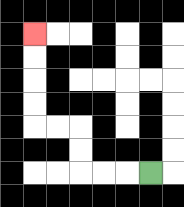{'start': '[6, 7]', 'end': '[1, 1]', 'path_directions': 'L,L,L,U,U,L,L,U,U,U,U', 'path_coordinates': '[[6, 7], [5, 7], [4, 7], [3, 7], [3, 6], [3, 5], [2, 5], [1, 5], [1, 4], [1, 3], [1, 2], [1, 1]]'}